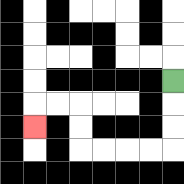{'start': '[7, 3]', 'end': '[1, 5]', 'path_directions': 'D,D,D,L,L,L,L,U,U,L,L,D', 'path_coordinates': '[[7, 3], [7, 4], [7, 5], [7, 6], [6, 6], [5, 6], [4, 6], [3, 6], [3, 5], [3, 4], [2, 4], [1, 4], [1, 5]]'}